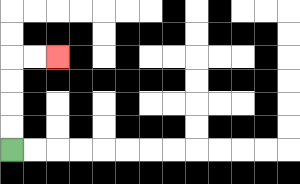{'start': '[0, 6]', 'end': '[2, 2]', 'path_directions': 'U,U,U,U,R,R', 'path_coordinates': '[[0, 6], [0, 5], [0, 4], [0, 3], [0, 2], [1, 2], [2, 2]]'}